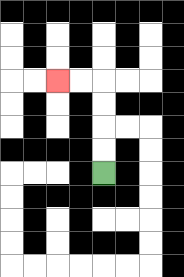{'start': '[4, 7]', 'end': '[2, 3]', 'path_directions': 'U,U,U,U,L,L', 'path_coordinates': '[[4, 7], [4, 6], [4, 5], [4, 4], [4, 3], [3, 3], [2, 3]]'}